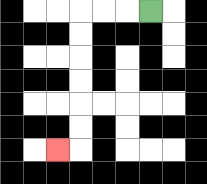{'start': '[6, 0]', 'end': '[2, 6]', 'path_directions': 'L,L,L,D,D,D,D,D,D,L', 'path_coordinates': '[[6, 0], [5, 0], [4, 0], [3, 0], [3, 1], [3, 2], [3, 3], [3, 4], [3, 5], [3, 6], [2, 6]]'}